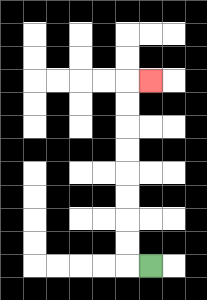{'start': '[6, 11]', 'end': '[6, 3]', 'path_directions': 'L,U,U,U,U,U,U,U,U,R', 'path_coordinates': '[[6, 11], [5, 11], [5, 10], [5, 9], [5, 8], [5, 7], [5, 6], [5, 5], [5, 4], [5, 3], [6, 3]]'}